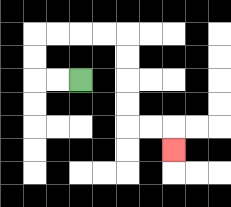{'start': '[3, 3]', 'end': '[7, 6]', 'path_directions': 'L,L,U,U,R,R,R,R,D,D,D,D,R,R,D', 'path_coordinates': '[[3, 3], [2, 3], [1, 3], [1, 2], [1, 1], [2, 1], [3, 1], [4, 1], [5, 1], [5, 2], [5, 3], [5, 4], [5, 5], [6, 5], [7, 5], [7, 6]]'}